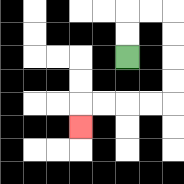{'start': '[5, 2]', 'end': '[3, 5]', 'path_directions': 'U,U,R,R,D,D,D,D,L,L,L,L,D', 'path_coordinates': '[[5, 2], [5, 1], [5, 0], [6, 0], [7, 0], [7, 1], [7, 2], [7, 3], [7, 4], [6, 4], [5, 4], [4, 4], [3, 4], [3, 5]]'}